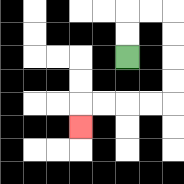{'start': '[5, 2]', 'end': '[3, 5]', 'path_directions': 'U,U,R,R,D,D,D,D,L,L,L,L,D', 'path_coordinates': '[[5, 2], [5, 1], [5, 0], [6, 0], [7, 0], [7, 1], [7, 2], [7, 3], [7, 4], [6, 4], [5, 4], [4, 4], [3, 4], [3, 5]]'}